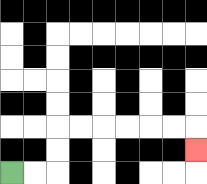{'start': '[0, 7]', 'end': '[8, 6]', 'path_directions': 'R,R,U,U,R,R,R,R,R,R,D', 'path_coordinates': '[[0, 7], [1, 7], [2, 7], [2, 6], [2, 5], [3, 5], [4, 5], [5, 5], [6, 5], [7, 5], [8, 5], [8, 6]]'}